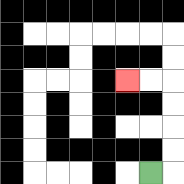{'start': '[6, 7]', 'end': '[5, 3]', 'path_directions': 'R,U,U,U,U,L,L', 'path_coordinates': '[[6, 7], [7, 7], [7, 6], [7, 5], [7, 4], [7, 3], [6, 3], [5, 3]]'}